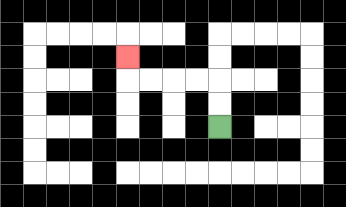{'start': '[9, 5]', 'end': '[5, 2]', 'path_directions': 'U,U,L,L,L,L,U', 'path_coordinates': '[[9, 5], [9, 4], [9, 3], [8, 3], [7, 3], [6, 3], [5, 3], [5, 2]]'}